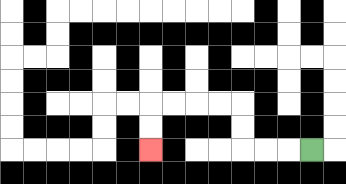{'start': '[13, 6]', 'end': '[6, 6]', 'path_directions': 'L,L,L,U,U,L,L,L,L,D,D', 'path_coordinates': '[[13, 6], [12, 6], [11, 6], [10, 6], [10, 5], [10, 4], [9, 4], [8, 4], [7, 4], [6, 4], [6, 5], [6, 6]]'}